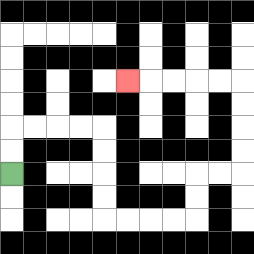{'start': '[0, 7]', 'end': '[5, 3]', 'path_directions': 'U,U,R,R,R,R,D,D,D,D,R,R,R,R,U,U,R,R,U,U,U,U,L,L,L,L,L', 'path_coordinates': '[[0, 7], [0, 6], [0, 5], [1, 5], [2, 5], [3, 5], [4, 5], [4, 6], [4, 7], [4, 8], [4, 9], [5, 9], [6, 9], [7, 9], [8, 9], [8, 8], [8, 7], [9, 7], [10, 7], [10, 6], [10, 5], [10, 4], [10, 3], [9, 3], [8, 3], [7, 3], [6, 3], [5, 3]]'}